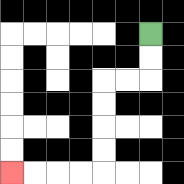{'start': '[6, 1]', 'end': '[0, 7]', 'path_directions': 'D,D,L,L,D,D,D,D,L,L,L,L', 'path_coordinates': '[[6, 1], [6, 2], [6, 3], [5, 3], [4, 3], [4, 4], [4, 5], [4, 6], [4, 7], [3, 7], [2, 7], [1, 7], [0, 7]]'}